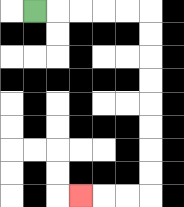{'start': '[1, 0]', 'end': '[3, 8]', 'path_directions': 'R,R,R,R,R,D,D,D,D,D,D,D,D,L,L,L', 'path_coordinates': '[[1, 0], [2, 0], [3, 0], [4, 0], [5, 0], [6, 0], [6, 1], [6, 2], [6, 3], [6, 4], [6, 5], [6, 6], [6, 7], [6, 8], [5, 8], [4, 8], [3, 8]]'}